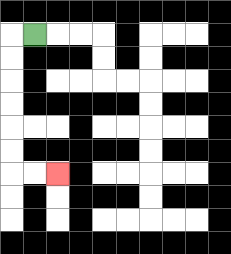{'start': '[1, 1]', 'end': '[2, 7]', 'path_directions': 'L,D,D,D,D,D,D,R,R', 'path_coordinates': '[[1, 1], [0, 1], [0, 2], [0, 3], [0, 4], [0, 5], [0, 6], [0, 7], [1, 7], [2, 7]]'}